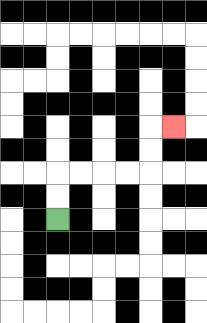{'start': '[2, 9]', 'end': '[7, 5]', 'path_directions': 'U,U,R,R,R,R,U,U,R', 'path_coordinates': '[[2, 9], [2, 8], [2, 7], [3, 7], [4, 7], [5, 7], [6, 7], [6, 6], [6, 5], [7, 5]]'}